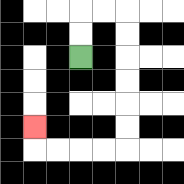{'start': '[3, 2]', 'end': '[1, 5]', 'path_directions': 'U,U,R,R,D,D,D,D,D,D,L,L,L,L,U', 'path_coordinates': '[[3, 2], [3, 1], [3, 0], [4, 0], [5, 0], [5, 1], [5, 2], [5, 3], [5, 4], [5, 5], [5, 6], [4, 6], [3, 6], [2, 6], [1, 6], [1, 5]]'}